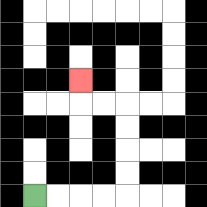{'start': '[1, 8]', 'end': '[3, 3]', 'path_directions': 'R,R,R,R,U,U,U,U,L,L,U', 'path_coordinates': '[[1, 8], [2, 8], [3, 8], [4, 8], [5, 8], [5, 7], [5, 6], [5, 5], [5, 4], [4, 4], [3, 4], [3, 3]]'}